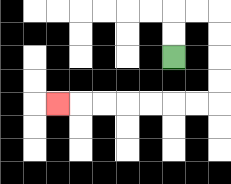{'start': '[7, 2]', 'end': '[2, 4]', 'path_directions': 'U,U,R,R,D,D,D,D,L,L,L,L,L,L,L', 'path_coordinates': '[[7, 2], [7, 1], [7, 0], [8, 0], [9, 0], [9, 1], [9, 2], [9, 3], [9, 4], [8, 4], [7, 4], [6, 4], [5, 4], [4, 4], [3, 4], [2, 4]]'}